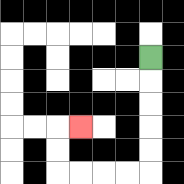{'start': '[6, 2]', 'end': '[3, 5]', 'path_directions': 'D,D,D,D,D,L,L,L,L,U,U,R', 'path_coordinates': '[[6, 2], [6, 3], [6, 4], [6, 5], [6, 6], [6, 7], [5, 7], [4, 7], [3, 7], [2, 7], [2, 6], [2, 5], [3, 5]]'}